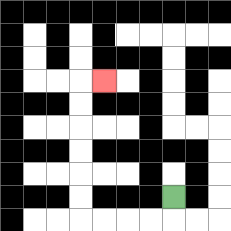{'start': '[7, 8]', 'end': '[4, 3]', 'path_directions': 'D,L,L,L,L,U,U,U,U,U,U,R', 'path_coordinates': '[[7, 8], [7, 9], [6, 9], [5, 9], [4, 9], [3, 9], [3, 8], [3, 7], [3, 6], [3, 5], [3, 4], [3, 3], [4, 3]]'}